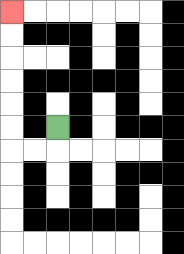{'start': '[2, 5]', 'end': '[0, 0]', 'path_directions': 'D,L,L,U,U,U,U,U,U', 'path_coordinates': '[[2, 5], [2, 6], [1, 6], [0, 6], [0, 5], [0, 4], [0, 3], [0, 2], [0, 1], [0, 0]]'}